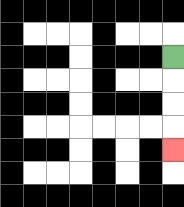{'start': '[7, 2]', 'end': '[7, 6]', 'path_directions': 'D,D,D,D', 'path_coordinates': '[[7, 2], [7, 3], [7, 4], [7, 5], [7, 6]]'}